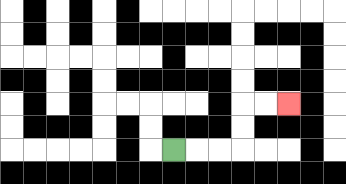{'start': '[7, 6]', 'end': '[12, 4]', 'path_directions': 'R,R,R,U,U,R,R', 'path_coordinates': '[[7, 6], [8, 6], [9, 6], [10, 6], [10, 5], [10, 4], [11, 4], [12, 4]]'}